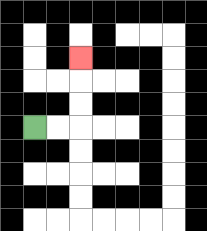{'start': '[1, 5]', 'end': '[3, 2]', 'path_directions': 'R,R,U,U,U', 'path_coordinates': '[[1, 5], [2, 5], [3, 5], [3, 4], [3, 3], [3, 2]]'}